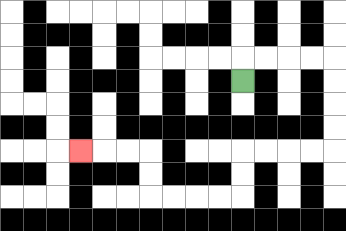{'start': '[10, 3]', 'end': '[3, 6]', 'path_directions': 'U,R,R,R,R,D,D,D,D,L,L,L,L,D,D,L,L,L,L,U,U,L,L,L', 'path_coordinates': '[[10, 3], [10, 2], [11, 2], [12, 2], [13, 2], [14, 2], [14, 3], [14, 4], [14, 5], [14, 6], [13, 6], [12, 6], [11, 6], [10, 6], [10, 7], [10, 8], [9, 8], [8, 8], [7, 8], [6, 8], [6, 7], [6, 6], [5, 6], [4, 6], [3, 6]]'}